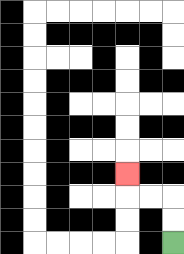{'start': '[7, 10]', 'end': '[5, 7]', 'path_directions': 'U,U,L,L,U', 'path_coordinates': '[[7, 10], [7, 9], [7, 8], [6, 8], [5, 8], [5, 7]]'}